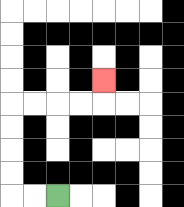{'start': '[2, 8]', 'end': '[4, 3]', 'path_directions': 'L,L,U,U,U,U,R,R,R,R,U', 'path_coordinates': '[[2, 8], [1, 8], [0, 8], [0, 7], [0, 6], [0, 5], [0, 4], [1, 4], [2, 4], [3, 4], [4, 4], [4, 3]]'}